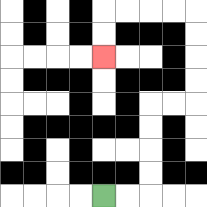{'start': '[4, 8]', 'end': '[4, 2]', 'path_directions': 'R,R,U,U,U,U,R,R,U,U,U,U,L,L,L,L,D,D', 'path_coordinates': '[[4, 8], [5, 8], [6, 8], [6, 7], [6, 6], [6, 5], [6, 4], [7, 4], [8, 4], [8, 3], [8, 2], [8, 1], [8, 0], [7, 0], [6, 0], [5, 0], [4, 0], [4, 1], [4, 2]]'}